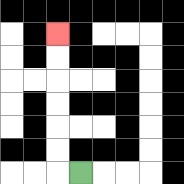{'start': '[3, 7]', 'end': '[2, 1]', 'path_directions': 'L,U,U,U,U,U,U', 'path_coordinates': '[[3, 7], [2, 7], [2, 6], [2, 5], [2, 4], [2, 3], [2, 2], [2, 1]]'}